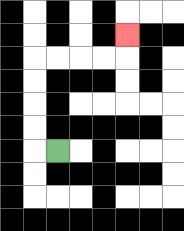{'start': '[2, 6]', 'end': '[5, 1]', 'path_directions': 'L,U,U,U,U,R,R,R,R,U', 'path_coordinates': '[[2, 6], [1, 6], [1, 5], [1, 4], [1, 3], [1, 2], [2, 2], [3, 2], [4, 2], [5, 2], [5, 1]]'}